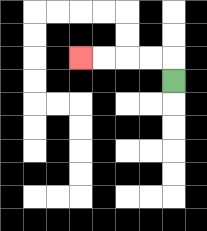{'start': '[7, 3]', 'end': '[3, 2]', 'path_directions': 'U,L,L,L,L', 'path_coordinates': '[[7, 3], [7, 2], [6, 2], [5, 2], [4, 2], [3, 2]]'}